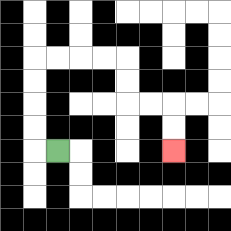{'start': '[2, 6]', 'end': '[7, 6]', 'path_directions': 'L,U,U,U,U,R,R,R,R,D,D,R,R,D,D', 'path_coordinates': '[[2, 6], [1, 6], [1, 5], [1, 4], [1, 3], [1, 2], [2, 2], [3, 2], [4, 2], [5, 2], [5, 3], [5, 4], [6, 4], [7, 4], [7, 5], [7, 6]]'}